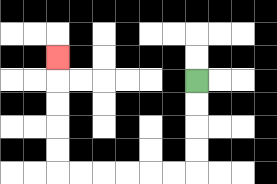{'start': '[8, 3]', 'end': '[2, 2]', 'path_directions': 'D,D,D,D,L,L,L,L,L,L,U,U,U,U,U', 'path_coordinates': '[[8, 3], [8, 4], [8, 5], [8, 6], [8, 7], [7, 7], [6, 7], [5, 7], [4, 7], [3, 7], [2, 7], [2, 6], [2, 5], [2, 4], [2, 3], [2, 2]]'}